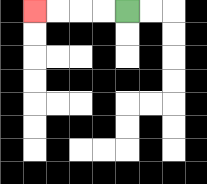{'start': '[5, 0]', 'end': '[1, 0]', 'path_directions': 'L,L,L,L', 'path_coordinates': '[[5, 0], [4, 0], [3, 0], [2, 0], [1, 0]]'}